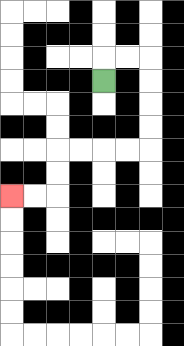{'start': '[4, 3]', 'end': '[0, 8]', 'path_directions': 'U,R,R,D,D,D,D,L,L,L,L,D,D,L,L', 'path_coordinates': '[[4, 3], [4, 2], [5, 2], [6, 2], [6, 3], [6, 4], [6, 5], [6, 6], [5, 6], [4, 6], [3, 6], [2, 6], [2, 7], [2, 8], [1, 8], [0, 8]]'}